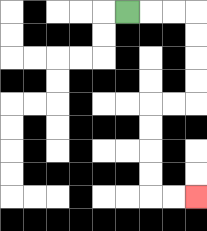{'start': '[5, 0]', 'end': '[8, 8]', 'path_directions': 'R,R,R,D,D,D,D,L,L,D,D,D,D,R,R', 'path_coordinates': '[[5, 0], [6, 0], [7, 0], [8, 0], [8, 1], [8, 2], [8, 3], [8, 4], [7, 4], [6, 4], [6, 5], [6, 6], [6, 7], [6, 8], [7, 8], [8, 8]]'}